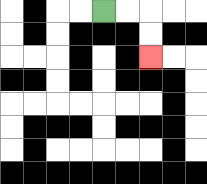{'start': '[4, 0]', 'end': '[6, 2]', 'path_directions': 'R,R,D,D', 'path_coordinates': '[[4, 0], [5, 0], [6, 0], [6, 1], [6, 2]]'}